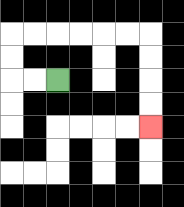{'start': '[2, 3]', 'end': '[6, 5]', 'path_directions': 'L,L,U,U,R,R,R,R,R,R,D,D,D,D', 'path_coordinates': '[[2, 3], [1, 3], [0, 3], [0, 2], [0, 1], [1, 1], [2, 1], [3, 1], [4, 1], [5, 1], [6, 1], [6, 2], [6, 3], [6, 4], [6, 5]]'}